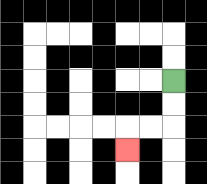{'start': '[7, 3]', 'end': '[5, 6]', 'path_directions': 'D,D,L,L,D', 'path_coordinates': '[[7, 3], [7, 4], [7, 5], [6, 5], [5, 5], [5, 6]]'}